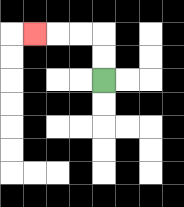{'start': '[4, 3]', 'end': '[1, 1]', 'path_directions': 'U,U,L,L,L', 'path_coordinates': '[[4, 3], [4, 2], [4, 1], [3, 1], [2, 1], [1, 1]]'}